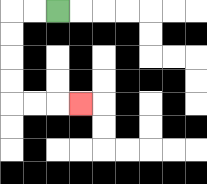{'start': '[2, 0]', 'end': '[3, 4]', 'path_directions': 'L,L,D,D,D,D,R,R,R', 'path_coordinates': '[[2, 0], [1, 0], [0, 0], [0, 1], [0, 2], [0, 3], [0, 4], [1, 4], [2, 4], [3, 4]]'}